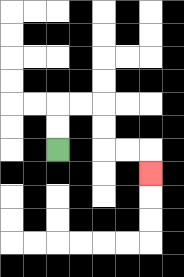{'start': '[2, 6]', 'end': '[6, 7]', 'path_directions': 'U,U,R,R,D,D,R,R,D', 'path_coordinates': '[[2, 6], [2, 5], [2, 4], [3, 4], [4, 4], [4, 5], [4, 6], [5, 6], [6, 6], [6, 7]]'}